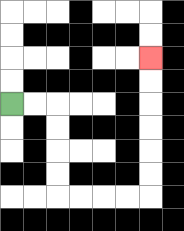{'start': '[0, 4]', 'end': '[6, 2]', 'path_directions': 'R,R,D,D,D,D,R,R,R,R,U,U,U,U,U,U', 'path_coordinates': '[[0, 4], [1, 4], [2, 4], [2, 5], [2, 6], [2, 7], [2, 8], [3, 8], [4, 8], [5, 8], [6, 8], [6, 7], [6, 6], [6, 5], [6, 4], [6, 3], [6, 2]]'}